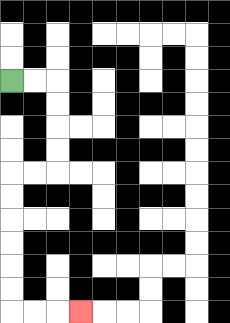{'start': '[0, 3]', 'end': '[3, 13]', 'path_directions': 'R,R,D,D,D,D,L,L,D,D,D,D,D,D,R,R,R', 'path_coordinates': '[[0, 3], [1, 3], [2, 3], [2, 4], [2, 5], [2, 6], [2, 7], [1, 7], [0, 7], [0, 8], [0, 9], [0, 10], [0, 11], [0, 12], [0, 13], [1, 13], [2, 13], [3, 13]]'}